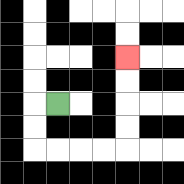{'start': '[2, 4]', 'end': '[5, 2]', 'path_directions': 'L,D,D,R,R,R,R,U,U,U,U', 'path_coordinates': '[[2, 4], [1, 4], [1, 5], [1, 6], [2, 6], [3, 6], [4, 6], [5, 6], [5, 5], [5, 4], [5, 3], [5, 2]]'}